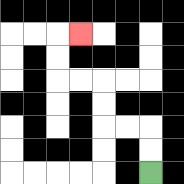{'start': '[6, 7]', 'end': '[3, 1]', 'path_directions': 'U,U,L,L,U,U,L,L,U,U,R', 'path_coordinates': '[[6, 7], [6, 6], [6, 5], [5, 5], [4, 5], [4, 4], [4, 3], [3, 3], [2, 3], [2, 2], [2, 1], [3, 1]]'}